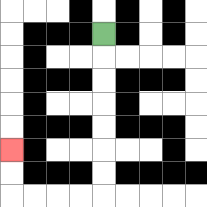{'start': '[4, 1]', 'end': '[0, 6]', 'path_directions': 'D,D,D,D,D,D,D,L,L,L,L,U,U', 'path_coordinates': '[[4, 1], [4, 2], [4, 3], [4, 4], [4, 5], [4, 6], [4, 7], [4, 8], [3, 8], [2, 8], [1, 8], [0, 8], [0, 7], [0, 6]]'}